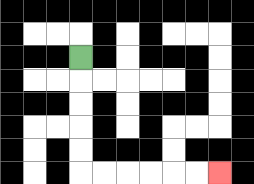{'start': '[3, 2]', 'end': '[9, 7]', 'path_directions': 'D,D,D,D,D,R,R,R,R,R,R', 'path_coordinates': '[[3, 2], [3, 3], [3, 4], [3, 5], [3, 6], [3, 7], [4, 7], [5, 7], [6, 7], [7, 7], [8, 7], [9, 7]]'}